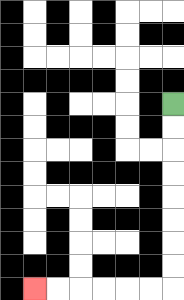{'start': '[7, 4]', 'end': '[1, 12]', 'path_directions': 'D,D,D,D,D,D,D,D,L,L,L,L,L,L', 'path_coordinates': '[[7, 4], [7, 5], [7, 6], [7, 7], [7, 8], [7, 9], [7, 10], [7, 11], [7, 12], [6, 12], [5, 12], [4, 12], [3, 12], [2, 12], [1, 12]]'}